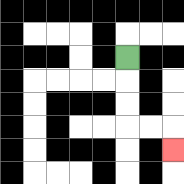{'start': '[5, 2]', 'end': '[7, 6]', 'path_directions': 'D,D,D,R,R,D', 'path_coordinates': '[[5, 2], [5, 3], [5, 4], [5, 5], [6, 5], [7, 5], [7, 6]]'}